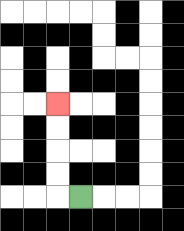{'start': '[3, 8]', 'end': '[2, 4]', 'path_directions': 'L,U,U,U,U', 'path_coordinates': '[[3, 8], [2, 8], [2, 7], [2, 6], [2, 5], [2, 4]]'}